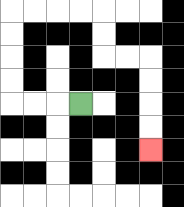{'start': '[3, 4]', 'end': '[6, 6]', 'path_directions': 'L,L,L,U,U,U,U,R,R,R,R,D,D,R,R,D,D,D,D', 'path_coordinates': '[[3, 4], [2, 4], [1, 4], [0, 4], [0, 3], [0, 2], [0, 1], [0, 0], [1, 0], [2, 0], [3, 0], [4, 0], [4, 1], [4, 2], [5, 2], [6, 2], [6, 3], [6, 4], [6, 5], [6, 6]]'}